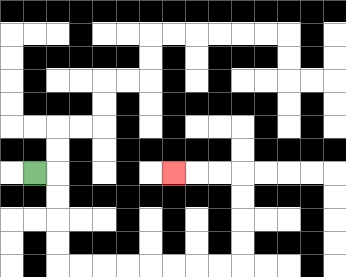{'start': '[1, 7]', 'end': '[7, 7]', 'path_directions': 'R,D,D,D,D,R,R,R,R,R,R,R,R,U,U,U,U,L,L,L', 'path_coordinates': '[[1, 7], [2, 7], [2, 8], [2, 9], [2, 10], [2, 11], [3, 11], [4, 11], [5, 11], [6, 11], [7, 11], [8, 11], [9, 11], [10, 11], [10, 10], [10, 9], [10, 8], [10, 7], [9, 7], [8, 7], [7, 7]]'}